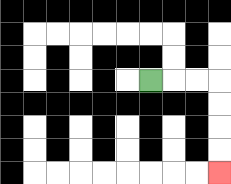{'start': '[6, 3]', 'end': '[9, 7]', 'path_directions': 'R,R,R,D,D,D,D', 'path_coordinates': '[[6, 3], [7, 3], [8, 3], [9, 3], [9, 4], [9, 5], [9, 6], [9, 7]]'}